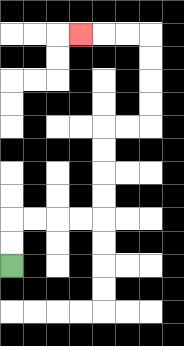{'start': '[0, 11]', 'end': '[3, 1]', 'path_directions': 'U,U,R,R,R,R,U,U,U,U,R,R,U,U,U,U,L,L,L', 'path_coordinates': '[[0, 11], [0, 10], [0, 9], [1, 9], [2, 9], [3, 9], [4, 9], [4, 8], [4, 7], [4, 6], [4, 5], [5, 5], [6, 5], [6, 4], [6, 3], [6, 2], [6, 1], [5, 1], [4, 1], [3, 1]]'}